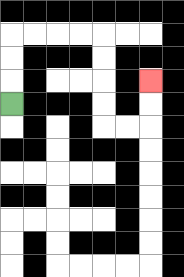{'start': '[0, 4]', 'end': '[6, 3]', 'path_directions': 'U,U,U,R,R,R,R,D,D,D,D,R,R,U,U', 'path_coordinates': '[[0, 4], [0, 3], [0, 2], [0, 1], [1, 1], [2, 1], [3, 1], [4, 1], [4, 2], [4, 3], [4, 4], [4, 5], [5, 5], [6, 5], [6, 4], [6, 3]]'}